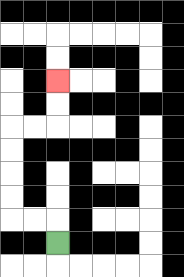{'start': '[2, 10]', 'end': '[2, 3]', 'path_directions': 'U,L,L,U,U,U,U,R,R,U,U', 'path_coordinates': '[[2, 10], [2, 9], [1, 9], [0, 9], [0, 8], [0, 7], [0, 6], [0, 5], [1, 5], [2, 5], [2, 4], [2, 3]]'}